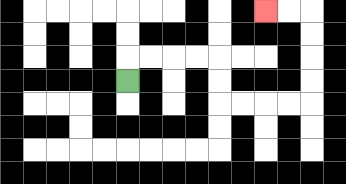{'start': '[5, 3]', 'end': '[11, 0]', 'path_directions': 'U,R,R,R,R,D,D,R,R,R,R,U,U,U,U,L,L', 'path_coordinates': '[[5, 3], [5, 2], [6, 2], [7, 2], [8, 2], [9, 2], [9, 3], [9, 4], [10, 4], [11, 4], [12, 4], [13, 4], [13, 3], [13, 2], [13, 1], [13, 0], [12, 0], [11, 0]]'}